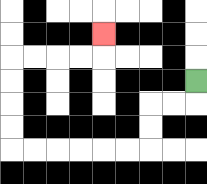{'start': '[8, 3]', 'end': '[4, 1]', 'path_directions': 'D,L,L,D,D,L,L,L,L,L,L,U,U,U,U,R,R,R,R,U', 'path_coordinates': '[[8, 3], [8, 4], [7, 4], [6, 4], [6, 5], [6, 6], [5, 6], [4, 6], [3, 6], [2, 6], [1, 6], [0, 6], [0, 5], [0, 4], [0, 3], [0, 2], [1, 2], [2, 2], [3, 2], [4, 2], [4, 1]]'}